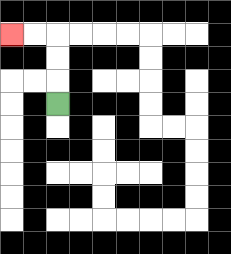{'start': '[2, 4]', 'end': '[0, 1]', 'path_directions': 'U,U,U,L,L', 'path_coordinates': '[[2, 4], [2, 3], [2, 2], [2, 1], [1, 1], [0, 1]]'}